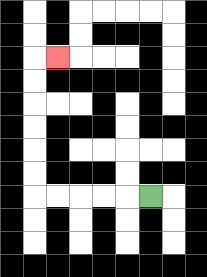{'start': '[6, 8]', 'end': '[2, 2]', 'path_directions': 'L,L,L,L,L,U,U,U,U,U,U,R', 'path_coordinates': '[[6, 8], [5, 8], [4, 8], [3, 8], [2, 8], [1, 8], [1, 7], [1, 6], [1, 5], [1, 4], [1, 3], [1, 2], [2, 2]]'}